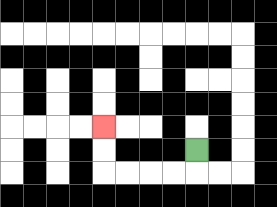{'start': '[8, 6]', 'end': '[4, 5]', 'path_directions': 'D,L,L,L,L,U,U', 'path_coordinates': '[[8, 6], [8, 7], [7, 7], [6, 7], [5, 7], [4, 7], [4, 6], [4, 5]]'}